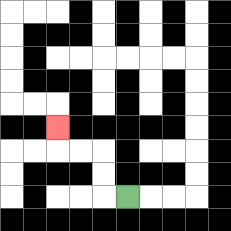{'start': '[5, 8]', 'end': '[2, 5]', 'path_directions': 'L,U,U,L,L,U', 'path_coordinates': '[[5, 8], [4, 8], [4, 7], [4, 6], [3, 6], [2, 6], [2, 5]]'}